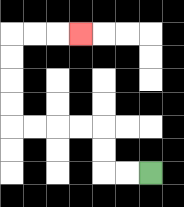{'start': '[6, 7]', 'end': '[3, 1]', 'path_directions': 'L,L,U,U,L,L,L,L,U,U,U,U,R,R,R', 'path_coordinates': '[[6, 7], [5, 7], [4, 7], [4, 6], [4, 5], [3, 5], [2, 5], [1, 5], [0, 5], [0, 4], [0, 3], [0, 2], [0, 1], [1, 1], [2, 1], [3, 1]]'}